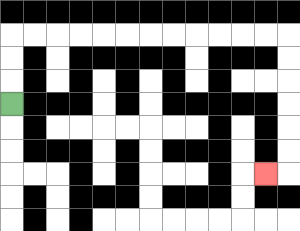{'start': '[0, 4]', 'end': '[11, 7]', 'path_directions': 'U,U,U,R,R,R,R,R,R,R,R,R,R,R,R,D,D,D,D,D,D,L', 'path_coordinates': '[[0, 4], [0, 3], [0, 2], [0, 1], [1, 1], [2, 1], [3, 1], [4, 1], [5, 1], [6, 1], [7, 1], [8, 1], [9, 1], [10, 1], [11, 1], [12, 1], [12, 2], [12, 3], [12, 4], [12, 5], [12, 6], [12, 7], [11, 7]]'}